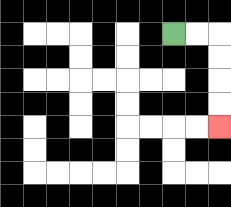{'start': '[7, 1]', 'end': '[9, 5]', 'path_directions': 'R,R,D,D,D,D', 'path_coordinates': '[[7, 1], [8, 1], [9, 1], [9, 2], [9, 3], [9, 4], [9, 5]]'}